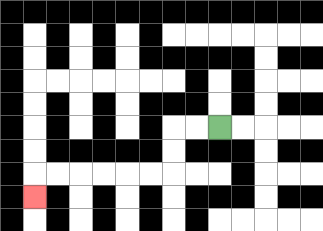{'start': '[9, 5]', 'end': '[1, 8]', 'path_directions': 'L,L,D,D,L,L,L,L,L,L,D', 'path_coordinates': '[[9, 5], [8, 5], [7, 5], [7, 6], [7, 7], [6, 7], [5, 7], [4, 7], [3, 7], [2, 7], [1, 7], [1, 8]]'}